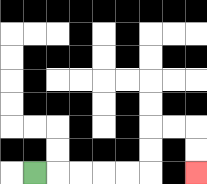{'start': '[1, 7]', 'end': '[8, 7]', 'path_directions': 'R,R,R,R,R,U,U,R,R,D,D', 'path_coordinates': '[[1, 7], [2, 7], [3, 7], [4, 7], [5, 7], [6, 7], [6, 6], [6, 5], [7, 5], [8, 5], [8, 6], [8, 7]]'}